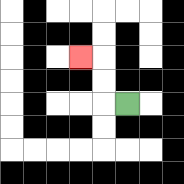{'start': '[5, 4]', 'end': '[3, 2]', 'path_directions': 'L,U,U,L', 'path_coordinates': '[[5, 4], [4, 4], [4, 3], [4, 2], [3, 2]]'}